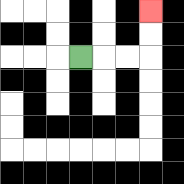{'start': '[3, 2]', 'end': '[6, 0]', 'path_directions': 'R,R,R,U,U', 'path_coordinates': '[[3, 2], [4, 2], [5, 2], [6, 2], [6, 1], [6, 0]]'}